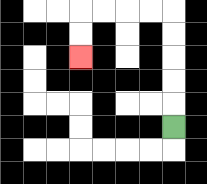{'start': '[7, 5]', 'end': '[3, 2]', 'path_directions': 'U,U,U,U,U,L,L,L,L,D,D', 'path_coordinates': '[[7, 5], [7, 4], [7, 3], [7, 2], [7, 1], [7, 0], [6, 0], [5, 0], [4, 0], [3, 0], [3, 1], [3, 2]]'}